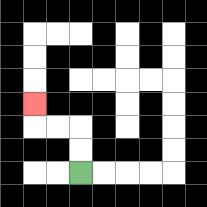{'start': '[3, 7]', 'end': '[1, 4]', 'path_directions': 'U,U,L,L,U', 'path_coordinates': '[[3, 7], [3, 6], [3, 5], [2, 5], [1, 5], [1, 4]]'}